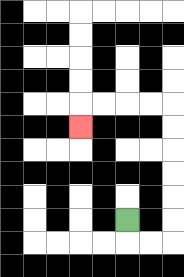{'start': '[5, 9]', 'end': '[3, 5]', 'path_directions': 'D,R,R,U,U,U,U,U,U,L,L,L,L,D', 'path_coordinates': '[[5, 9], [5, 10], [6, 10], [7, 10], [7, 9], [7, 8], [7, 7], [7, 6], [7, 5], [7, 4], [6, 4], [5, 4], [4, 4], [3, 4], [3, 5]]'}